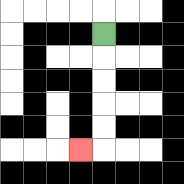{'start': '[4, 1]', 'end': '[3, 6]', 'path_directions': 'D,D,D,D,D,L', 'path_coordinates': '[[4, 1], [4, 2], [4, 3], [4, 4], [4, 5], [4, 6], [3, 6]]'}